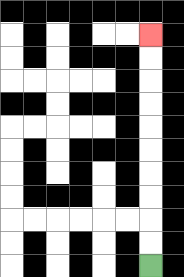{'start': '[6, 11]', 'end': '[6, 1]', 'path_directions': 'U,U,U,U,U,U,U,U,U,U', 'path_coordinates': '[[6, 11], [6, 10], [6, 9], [6, 8], [6, 7], [6, 6], [6, 5], [6, 4], [6, 3], [6, 2], [6, 1]]'}